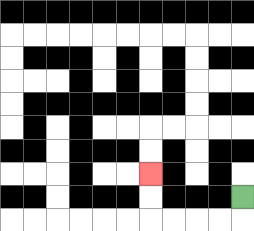{'start': '[10, 8]', 'end': '[6, 7]', 'path_directions': 'D,L,L,L,L,U,U', 'path_coordinates': '[[10, 8], [10, 9], [9, 9], [8, 9], [7, 9], [6, 9], [6, 8], [6, 7]]'}